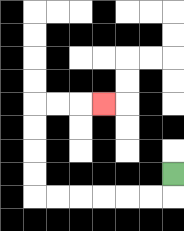{'start': '[7, 7]', 'end': '[4, 4]', 'path_directions': 'D,L,L,L,L,L,L,U,U,U,U,R,R,R', 'path_coordinates': '[[7, 7], [7, 8], [6, 8], [5, 8], [4, 8], [3, 8], [2, 8], [1, 8], [1, 7], [1, 6], [1, 5], [1, 4], [2, 4], [3, 4], [4, 4]]'}